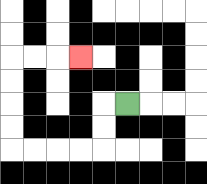{'start': '[5, 4]', 'end': '[3, 2]', 'path_directions': 'L,D,D,L,L,L,L,U,U,U,U,R,R,R', 'path_coordinates': '[[5, 4], [4, 4], [4, 5], [4, 6], [3, 6], [2, 6], [1, 6], [0, 6], [0, 5], [0, 4], [0, 3], [0, 2], [1, 2], [2, 2], [3, 2]]'}